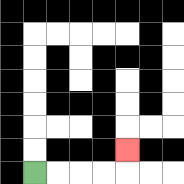{'start': '[1, 7]', 'end': '[5, 6]', 'path_directions': 'R,R,R,R,U', 'path_coordinates': '[[1, 7], [2, 7], [3, 7], [4, 7], [5, 7], [5, 6]]'}